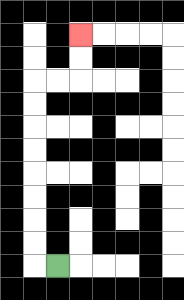{'start': '[2, 11]', 'end': '[3, 1]', 'path_directions': 'L,U,U,U,U,U,U,U,U,R,R,U,U', 'path_coordinates': '[[2, 11], [1, 11], [1, 10], [1, 9], [1, 8], [1, 7], [1, 6], [1, 5], [1, 4], [1, 3], [2, 3], [3, 3], [3, 2], [3, 1]]'}